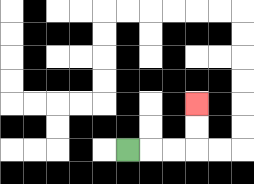{'start': '[5, 6]', 'end': '[8, 4]', 'path_directions': 'R,R,R,U,U', 'path_coordinates': '[[5, 6], [6, 6], [7, 6], [8, 6], [8, 5], [8, 4]]'}